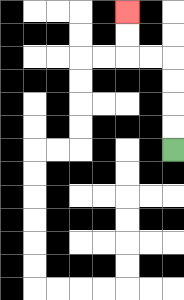{'start': '[7, 6]', 'end': '[5, 0]', 'path_directions': 'U,U,U,U,L,L,U,U', 'path_coordinates': '[[7, 6], [7, 5], [7, 4], [7, 3], [7, 2], [6, 2], [5, 2], [5, 1], [5, 0]]'}